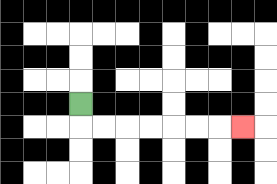{'start': '[3, 4]', 'end': '[10, 5]', 'path_directions': 'D,R,R,R,R,R,R,R', 'path_coordinates': '[[3, 4], [3, 5], [4, 5], [5, 5], [6, 5], [7, 5], [8, 5], [9, 5], [10, 5]]'}